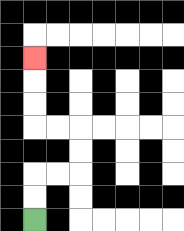{'start': '[1, 9]', 'end': '[1, 2]', 'path_directions': 'U,U,R,R,U,U,L,L,U,U,U', 'path_coordinates': '[[1, 9], [1, 8], [1, 7], [2, 7], [3, 7], [3, 6], [3, 5], [2, 5], [1, 5], [1, 4], [1, 3], [1, 2]]'}